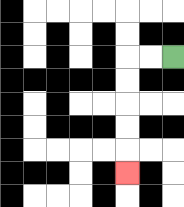{'start': '[7, 2]', 'end': '[5, 7]', 'path_directions': 'L,L,D,D,D,D,D', 'path_coordinates': '[[7, 2], [6, 2], [5, 2], [5, 3], [5, 4], [5, 5], [5, 6], [5, 7]]'}